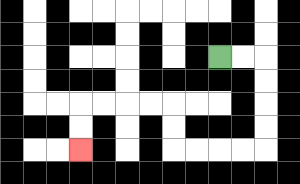{'start': '[9, 2]', 'end': '[3, 6]', 'path_directions': 'R,R,D,D,D,D,L,L,L,L,U,U,L,L,L,L,D,D', 'path_coordinates': '[[9, 2], [10, 2], [11, 2], [11, 3], [11, 4], [11, 5], [11, 6], [10, 6], [9, 6], [8, 6], [7, 6], [7, 5], [7, 4], [6, 4], [5, 4], [4, 4], [3, 4], [3, 5], [3, 6]]'}